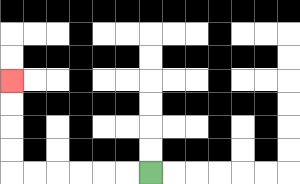{'start': '[6, 7]', 'end': '[0, 3]', 'path_directions': 'L,L,L,L,L,L,U,U,U,U', 'path_coordinates': '[[6, 7], [5, 7], [4, 7], [3, 7], [2, 7], [1, 7], [0, 7], [0, 6], [0, 5], [0, 4], [0, 3]]'}